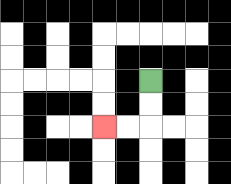{'start': '[6, 3]', 'end': '[4, 5]', 'path_directions': 'D,D,L,L', 'path_coordinates': '[[6, 3], [6, 4], [6, 5], [5, 5], [4, 5]]'}